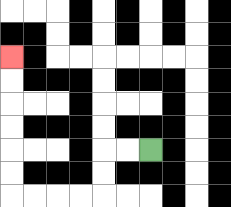{'start': '[6, 6]', 'end': '[0, 2]', 'path_directions': 'L,L,D,D,L,L,L,L,U,U,U,U,U,U', 'path_coordinates': '[[6, 6], [5, 6], [4, 6], [4, 7], [4, 8], [3, 8], [2, 8], [1, 8], [0, 8], [0, 7], [0, 6], [0, 5], [0, 4], [0, 3], [0, 2]]'}